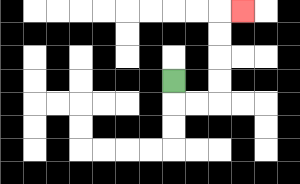{'start': '[7, 3]', 'end': '[10, 0]', 'path_directions': 'D,R,R,U,U,U,U,R', 'path_coordinates': '[[7, 3], [7, 4], [8, 4], [9, 4], [9, 3], [9, 2], [9, 1], [9, 0], [10, 0]]'}